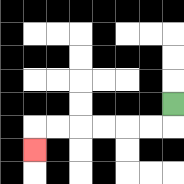{'start': '[7, 4]', 'end': '[1, 6]', 'path_directions': 'D,L,L,L,L,L,L,D', 'path_coordinates': '[[7, 4], [7, 5], [6, 5], [5, 5], [4, 5], [3, 5], [2, 5], [1, 5], [1, 6]]'}